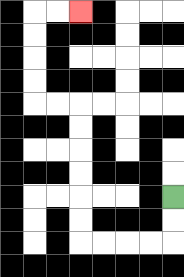{'start': '[7, 8]', 'end': '[3, 0]', 'path_directions': 'D,D,L,L,L,L,U,U,U,U,U,U,L,L,U,U,U,U,R,R', 'path_coordinates': '[[7, 8], [7, 9], [7, 10], [6, 10], [5, 10], [4, 10], [3, 10], [3, 9], [3, 8], [3, 7], [3, 6], [3, 5], [3, 4], [2, 4], [1, 4], [1, 3], [1, 2], [1, 1], [1, 0], [2, 0], [3, 0]]'}